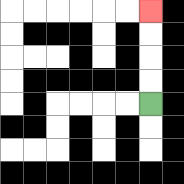{'start': '[6, 4]', 'end': '[6, 0]', 'path_directions': 'U,U,U,U', 'path_coordinates': '[[6, 4], [6, 3], [6, 2], [6, 1], [6, 0]]'}